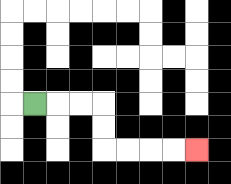{'start': '[1, 4]', 'end': '[8, 6]', 'path_directions': 'R,R,R,D,D,R,R,R,R', 'path_coordinates': '[[1, 4], [2, 4], [3, 4], [4, 4], [4, 5], [4, 6], [5, 6], [6, 6], [7, 6], [8, 6]]'}